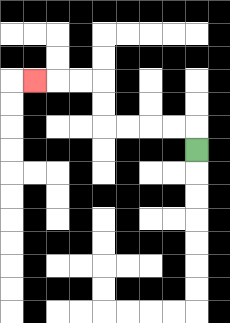{'start': '[8, 6]', 'end': '[1, 3]', 'path_directions': 'U,L,L,L,L,U,U,L,L,L', 'path_coordinates': '[[8, 6], [8, 5], [7, 5], [6, 5], [5, 5], [4, 5], [4, 4], [4, 3], [3, 3], [2, 3], [1, 3]]'}